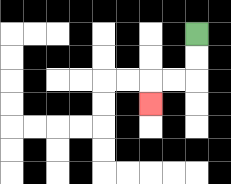{'start': '[8, 1]', 'end': '[6, 4]', 'path_directions': 'D,D,L,L,D', 'path_coordinates': '[[8, 1], [8, 2], [8, 3], [7, 3], [6, 3], [6, 4]]'}